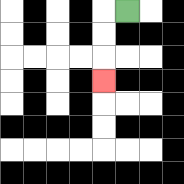{'start': '[5, 0]', 'end': '[4, 3]', 'path_directions': 'L,D,D,D', 'path_coordinates': '[[5, 0], [4, 0], [4, 1], [4, 2], [4, 3]]'}